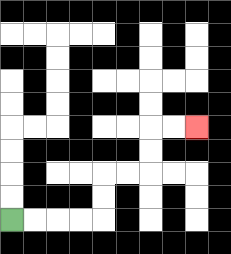{'start': '[0, 9]', 'end': '[8, 5]', 'path_directions': 'R,R,R,R,U,U,R,R,U,U,R,R', 'path_coordinates': '[[0, 9], [1, 9], [2, 9], [3, 9], [4, 9], [4, 8], [4, 7], [5, 7], [6, 7], [6, 6], [6, 5], [7, 5], [8, 5]]'}